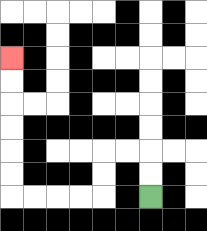{'start': '[6, 8]', 'end': '[0, 2]', 'path_directions': 'U,U,L,L,D,D,L,L,L,L,U,U,U,U,U,U', 'path_coordinates': '[[6, 8], [6, 7], [6, 6], [5, 6], [4, 6], [4, 7], [4, 8], [3, 8], [2, 8], [1, 8], [0, 8], [0, 7], [0, 6], [0, 5], [0, 4], [0, 3], [0, 2]]'}